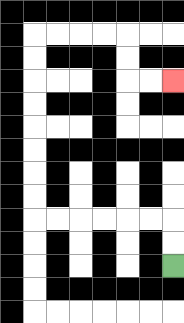{'start': '[7, 11]', 'end': '[7, 3]', 'path_directions': 'U,U,L,L,L,L,L,L,U,U,U,U,U,U,U,U,R,R,R,R,D,D,R,R', 'path_coordinates': '[[7, 11], [7, 10], [7, 9], [6, 9], [5, 9], [4, 9], [3, 9], [2, 9], [1, 9], [1, 8], [1, 7], [1, 6], [1, 5], [1, 4], [1, 3], [1, 2], [1, 1], [2, 1], [3, 1], [4, 1], [5, 1], [5, 2], [5, 3], [6, 3], [7, 3]]'}